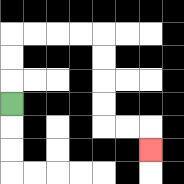{'start': '[0, 4]', 'end': '[6, 6]', 'path_directions': 'U,U,U,R,R,R,R,D,D,D,D,R,R,D', 'path_coordinates': '[[0, 4], [0, 3], [0, 2], [0, 1], [1, 1], [2, 1], [3, 1], [4, 1], [4, 2], [4, 3], [4, 4], [4, 5], [5, 5], [6, 5], [6, 6]]'}